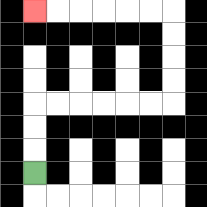{'start': '[1, 7]', 'end': '[1, 0]', 'path_directions': 'U,U,U,R,R,R,R,R,R,U,U,U,U,L,L,L,L,L,L', 'path_coordinates': '[[1, 7], [1, 6], [1, 5], [1, 4], [2, 4], [3, 4], [4, 4], [5, 4], [6, 4], [7, 4], [7, 3], [7, 2], [7, 1], [7, 0], [6, 0], [5, 0], [4, 0], [3, 0], [2, 0], [1, 0]]'}